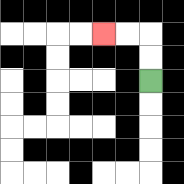{'start': '[6, 3]', 'end': '[4, 1]', 'path_directions': 'U,U,L,L', 'path_coordinates': '[[6, 3], [6, 2], [6, 1], [5, 1], [4, 1]]'}